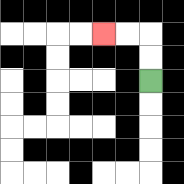{'start': '[6, 3]', 'end': '[4, 1]', 'path_directions': 'U,U,L,L', 'path_coordinates': '[[6, 3], [6, 2], [6, 1], [5, 1], [4, 1]]'}